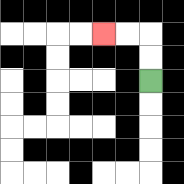{'start': '[6, 3]', 'end': '[4, 1]', 'path_directions': 'U,U,L,L', 'path_coordinates': '[[6, 3], [6, 2], [6, 1], [5, 1], [4, 1]]'}